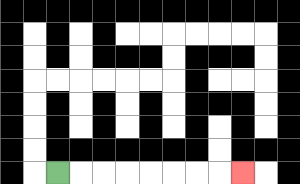{'start': '[2, 7]', 'end': '[10, 7]', 'path_directions': 'R,R,R,R,R,R,R,R', 'path_coordinates': '[[2, 7], [3, 7], [4, 7], [5, 7], [6, 7], [7, 7], [8, 7], [9, 7], [10, 7]]'}